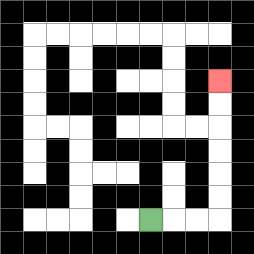{'start': '[6, 9]', 'end': '[9, 3]', 'path_directions': 'R,R,R,U,U,U,U,U,U', 'path_coordinates': '[[6, 9], [7, 9], [8, 9], [9, 9], [9, 8], [9, 7], [9, 6], [9, 5], [9, 4], [9, 3]]'}